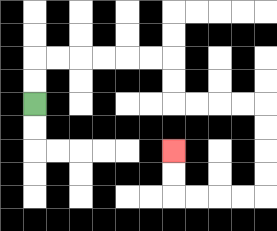{'start': '[1, 4]', 'end': '[7, 6]', 'path_directions': 'U,U,R,R,R,R,R,R,D,D,R,R,R,R,D,D,D,D,L,L,L,L,U,U', 'path_coordinates': '[[1, 4], [1, 3], [1, 2], [2, 2], [3, 2], [4, 2], [5, 2], [6, 2], [7, 2], [7, 3], [7, 4], [8, 4], [9, 4], [10, 4], [11, 4], [11, 5], [11, 6], [11, 7], [11, 8], [10, 8], [9, 8], [8, 8], [7, 8], [7, 7], [7, 6]]'}